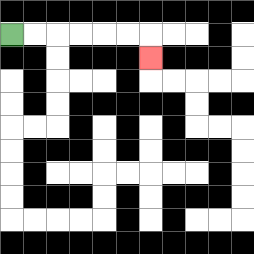{'start': '[0, 1]', 'end': '[6, 2]', 'path_directions': 'R,R,R,R,R,R,D', 'path_coordinates': '[[0, 1], [1, 1], [2, 1], [3, 1], [4, 1], [5, 1], [6, 1], [6, 2]]'}